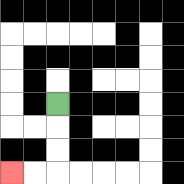{'start': '[2, 4]', 'end': '[0, 7]', 'path_directions': 'D,D,D,L,L', 'path_coordinates': '[[2, 4], [2, 5], [2, 6], [2, 7], [1, 7], [0, 7]]'}